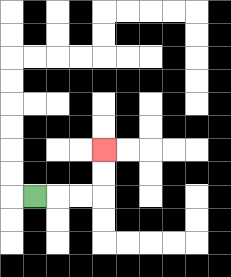{'start': '[1, 8]', 'end': '[4, 6]', 'path_directions': 'R,R,R,U,U', 'path_coordinates': '[[1, 8], [2, 8], [3, 8], [4, 8], [4, 7], [4, 6]]'}